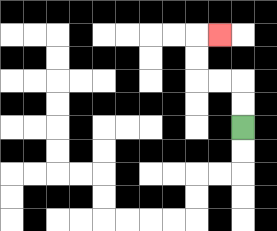{'start': '[10, 5]', 'end': '[9, 1]', 'path_directions': 'U,U,L,L,U,U,R', 'path_coordinates': '[[10, 5], [10, 4], [10, 3], [9, 3], [8, 3], [8, 2], [8, 1], [9, 1]]'}